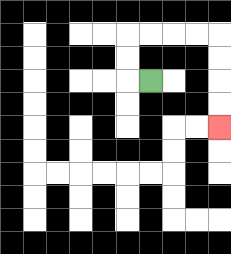{'start': '[6, 3]', 'end': '[9, 5]', 'path_directions': 'L,U,U,R,R,R,R,D,D,D,D', 'path_coordinates': '[[6, 3], [5, 3], [5, 2], [5, 1], [6, 1], [7, 1], [8, 1], [9, 1], [9, 2], [9, 3], [9, 4], [9, 5]]'}